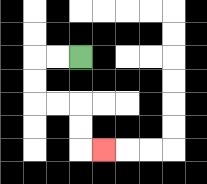{'start': '[3, 2]', 'end': '[4, 6]', 'path_directions': 'L,L,D,D,R,R,D,D,R', 'path_coordinates': '[[3, 2], [2, 2], [1, 2], [1, 3], [1, 4], [2, 4], [3, 4], [3, 5], [3, 6], [4, 6]]'}